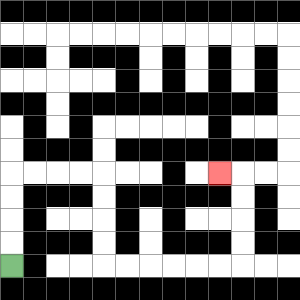{'start': '[0, 11]', 'end': '[9, 7]', 'path_directions': 'U,U,U,U,R,R,R,R,D,D,D,D,R,R,R,R,R,R,U,U,U,U,L', 'path_coordinates': '[[0, 11], [0, 10], [0, 9], [0, 8], [0, 7], [1, 7], [2, 7], [3, 7], [4, 7], [4, 8], [4, 9], [4, 10], [4, 11], [5, 11], [6, 11], [7, 11], [8, 11], [9, 11], [10, 11], [10, 10], [10, 9], [10, 8], [10, 7], [9, 7]]'}